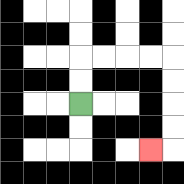{'start': '[3, 4]', 'end': '[6, 6]', 'path_directions': 'U,U,R,R,R,R,D,D,D,D,L', 'path_coordinates': '[[3, 4], [3, 3], [3, 2], [4, 2], [5, 2], [6, 2], [7, 2], [7, 3], [7, 4], [7, 5], [7, 6], [6, 6]]'}